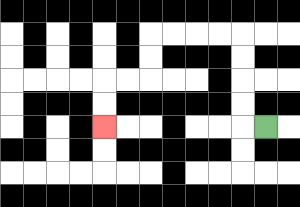{'start': '[11, 5]', 'end': '[4, 5]', 'path_directions': 'L,U,U,U,U,L,L,L,L,D,D,L,L,D,D', 'path_coordinates': '[[11, 5], [10, 5], [10, 4], [10, 3], [10, 2], [10, 1], [9, 1], [8, 1], [7, 1], [6, 1], [6, 2], [6, 3], [5, 3], [4, 3], [4, 4], [4, 5]]'}